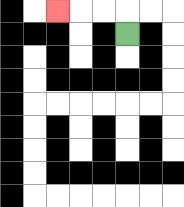{'start': '[5, 1]', 'end': '[2, 0]', 'path_directions': 'U,L,L,L', 'path_coordinates': '[[5, 1], [5, 0], [4, 0], [3, 0], [2, 0]]'}